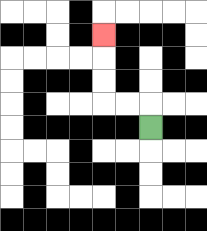{'start': '[6, 5]', 'end': '[4, 1]', 'path_directions': 'U,L,L,U,U,U', 'path_coordinates': '[[6, 5], [6, 4], [5, 4], [4, 4], [4, 3], [4, 2], [4, 1]]'}